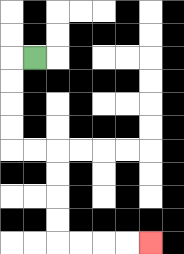{'start': '[1, 2]', 'end': '[6, 10]', 'path_directions': 'L,D,D,D,D,R,R,D,D,D,D,R,R,R,R', 'path_coordinates': '[[1, 2], [0, 2], [0, 3], [0, 4], [0, 5], [0, 6], [1, 6], [2, 6], [2, 7], [2, 8], [2, 9], [2, 10], [3, 10], [4, 10], [5, 10], [6, 10]]'}